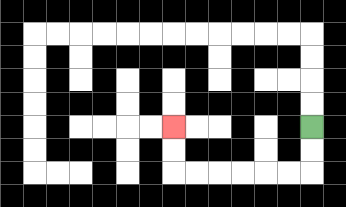{'start': '[13, 5]', 'end': '[7, 5]', 'path_directions': 'D,D,L,L,L,L,L,L,U,U', 'path_coordinates': '[[13, 5], [13, 6], [13, 7], [12, 7], [11, 7], [10, 7], [9, 7], [8, 7], [7, 7], [7, 6], [7, 5]]'}